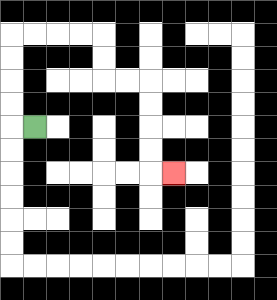{'start': '[1, 5]', 'end': '[7, 7]', 'path_directions': 'L,U,U,U,U,R,R,R,R,D,D,R,R,D,D,D,D,R', 'path_coordinates': '[[1, 5], [0, 5], [0, 4], [0, 3], [0, 2], [0, 1], [1, 1], [2, 1], [3, 1], [4, 1], [4, 2], [4, 3], [5, 3], [6, 3], [6, 4], [6, 5], [6, 6], [6, 7], [7, 7]]'}